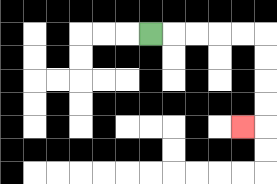{'start': '[6, 1]', 'end': '[10, 5]', 'path_directions': 'R,R,R,R,R,D,D,D,D,L', 'path_coordinates': '[[6, 1], [7, 1], [8, 1], [9, 1], [10, 1], [11, 1], [11, 2], [11, 3], [11, 4], [11, 5], [10, 5]]'}